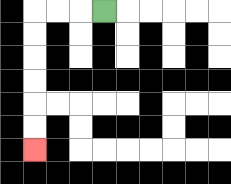{'start': '[4, 0]', 'end': '[1, 6]', 'path_directions': 'L,L,L,D,D,D,D,D,D', 'path_coordinates': '[[4, 0], [3, 0], [2, 0], [1, 0], [1, 1], [1, 2], [1, 3], [1, 4], [1, 5], [1, 6]]'}